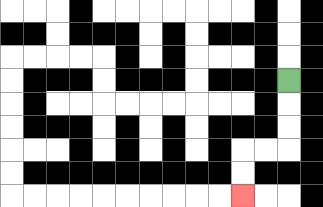{'start': '[12, 3]', 'end': '[10, 8]', 'path_directions': 'D,D,D,L,L,D,D', 'path_coordinates': '[[12, 3], [12, 4], [12, 5], [12, 6], [11, 6], [10, 6], [10, 7], [10, 8]]'}